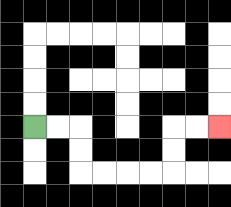{'start': '[1, 5]', 'end': '[9, 5]', 'path_directions': 'R,R,D,D,R,R,R,R,U,U,R,R', 'path_coordinates': '[[1, 5], [2, 5], [3, 5], [3, 6], [3, 7], [4, 7], [5, 7], [6, 7], [7, 7], [7, 6], [7, 5], [8, 5], [9, 5]]'}